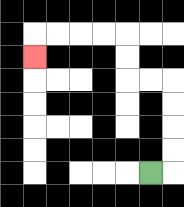{'start': '[6, 7]', 'end': '[1, 2]', 'path_directions': 'R,U,U,U,U,L,L,U,U,L,L,L,L,D', 'path_coordinates': '[[6, 7], [7, 7], [7, 6], [7, 5], [7, 4], [7, 3], [6, 3], [5, 3], [5, 2], [5, 1], [4, 1], [3, 1], [2, 1], [1, 1], [1, 2]]'}